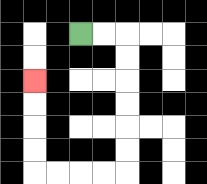{'start': '[3, 1]', 'end': '[1, 3]', 'path_directions': 'R,R,D,D,D,D,D,D,L,L,L,L,U,U,U,U', 'path_coordinates': '[[3, 1], [4, 1], [5, 1], [5, 2], [5, 3], [5, 4], [5, 5], [5, 6], [5, 7], [4, 7], [3, 7], [2, 7], [1, 7], [1, 6], [1, 5], [1, 4], [1, 3]]'}